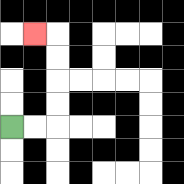{'start': '[0, 5]', 'end': '[1, 1]', 'path_directions': 'R,R,U,U,U,U,L', 'path_coordinates': '[[0, 5], [1, 5], [2, 5], [2, 4], [2, 3], [2, 2], [2, 1], [1, 1]]'}